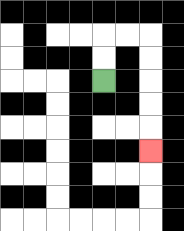{'start': '[4, 3]', 'end': '[6, 6]', 'path_directions': 'U,U,R,R,D,D,D,D,D', 'path_coordinates': '[[4, 3], [4, 2], [4, 1], [5, 1], [6, 1], [6, 2], [6, 3], [6, 4], [6, 5], [6, 6]]'}